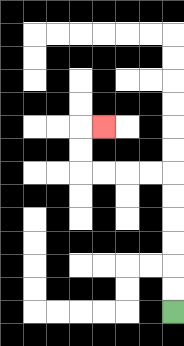{'start': '[7, 13]', 'end': '[4, 5]', 'path_directions': 'U,U,U,U,U,U,L,L,L,L,U,U,R', 'path_coordinates': '[[7, 13], [7, 12], [7, 11], [7, 10], [7, 9], [7, 8], [7, 7], [6, 7], [5, 7], [4, 7], [3, 7], [3, 6], [3, 5], [4, 5]]'}